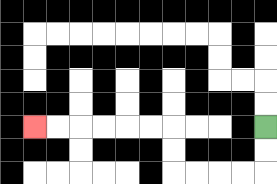{'start': '[11, 5]', 'end': '[1, 5]', 'path_directions': 'D,D,L,L,L,L,U,U,L,L,L,L,L,L', 'path_coordinates': '[[11, 5], [11, 6], [11, 7], [10, 7], [9, 7], [8, 7], [7, 7], [7, 6], [7, 5], [6, 5], [5, 5], [4, 5], [3, 5], [2, 5], [1, 5]]'}